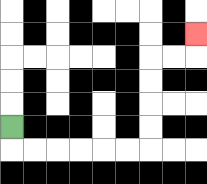{'start': '[0, 5]', 'end': '[8, 1]', 'path_directions': 'D,R,R,R,R,R,R,U,U,U,U,R,R,U', 'path_coordinates': '[[0, 5], [0, 6], [1, 6], [2, 6], [3, 6], [4, 6], [5, 6], [6, 6], [6, 5], [6, 4], [6, 3], [6, 2], [7, 2], [8, 2], [8, 1]]'}